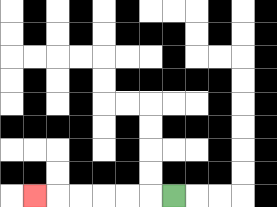{'start': '[7, 8]', 'end': '[1, 8]', 'path_directions': 'L,L,L,L,L,L', 'path_coordinates': '[[7, 8], [6, 8], [5, 8], [4, 8], [3, 8], [2, 8], [1, 8]]'}